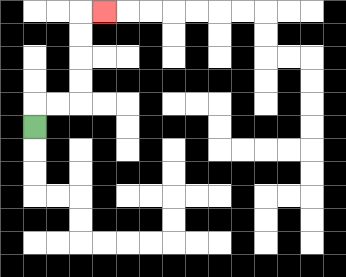{'start': '[1, 5]', 'end': '[4, 0]', 'path_directions': 'U,R,R,U,U,U,U,R', 'path_coordinates': '[[1, 5], [1, 4], [2, 4], [3, 4], [3, 3], [3, 2], [3, 1], [3, 0], [4, 0]]'}